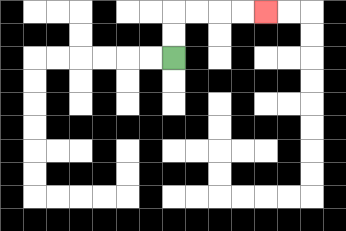{'start': '[7, 2]', 'end': '[11, 0]', 'path_directions': 'U,U,R,R,R,R', 'path_coordinates': '[[7, 2], [7, 1], [7, 0], [8, 0], [9, 0], [10, 0], [11, 0]]'}